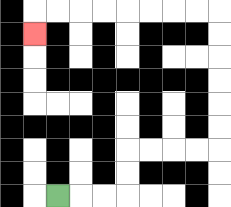{'start': '[2, 8]', 'end': '[1, 1]', 'path_directions': 'R,R,R,U,U,R,R,R,R,U,U,U,U,U,U,L,L,L,L,L,L,L,L,D', 'path_coordinates': '[[2, 8], [3, 8], [4, 8], [5, 8], [5, 7], [5, 6], [6, 6], [7, 6], [8, 6], [9, 6], [9, 5], [9, 4], [9, 3], [9, 2], [9, 1], [9, 0], [8, 0], [7, 0], [6, 0], [5, 0], [4, 0], [3, 0], [2, 0], [1, 0], [1, 1]]'}